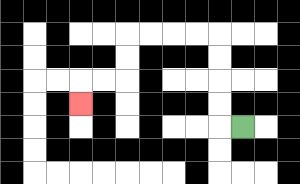{'start': '[10, 5]', 'end': '[3, 4]', 'path_directions': 'L,U,U,U,U,L,L,L,L,D,D,L,L,D', 'path_coordinates': '[[10, 5], [9, 5], [9, 4], [9, 3], [9, 2], [9, 1], [8, 1], [7, 1], [6, 1], [5, 1], [5, 2], [5, 3], [4, 3], [3, 3], [3, 4]]'}